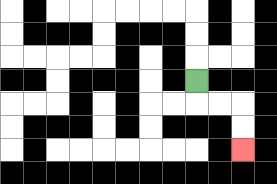{'start': '[8, 3]', 'end': '[10, 6]', 'path_directions': 'D,R,R,D,D', 'path_coordinates': '[[8, 3], [8, 4], [9, 4], [10, 4], [10, 5], [10, 6]]'}